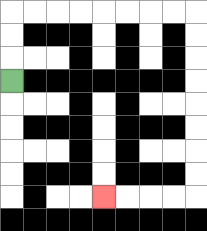{'start': '[0, 3]', 'end': '[4, 8]', 'path_directions': 'U,U,U,R,R,R,R,R,R,R,R,D,D,D,D,D,D,D,D,L,L,L,L', 'path_coordinates': '[[0, 3], [0, 2], [0, 1], [0, 0], [1, 0], [2, 0], [3, 0], [4, 0], [5, 0], [6, 0], [7, 0], [8, 0], [8, 1], [8, 2], [8, 3], [8, 4], [8, 5], [8, 6], [8, 7], [8, 8], [7, 8], [6, 8], [5, 8], [4, 8]]'}